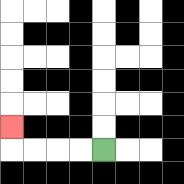{'start': '[4, 6]', 'end': '[0, 5]', 'path_directions': 'L,L,L,L,U', 'path_coordinates': '[[4, 6], [3, 6], [2, 6], [1, 6], [0, 6], [0, 5]]'}